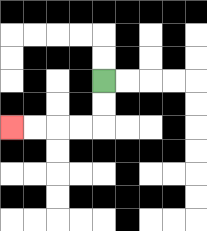{'start': '[4, 3]', 'end': '[0, 5]', 'path_directions': 'D,D,L,L,L,L', 'path_coordinates': '[[4, 3], [4, 4], [4, 5], [3, 5], [2, 5], [1, 5], [0, 5]]'}